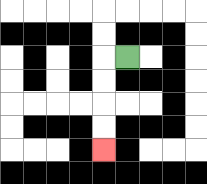{'start': '[5, 2]', 'end': '[4, 6]', 'path_directions': 'L,D,D,D,D', 'path_coordinates': '[[5, 2], [4, 2], [4, 3], [4, 4], [4, 5], [4, 6]]'}